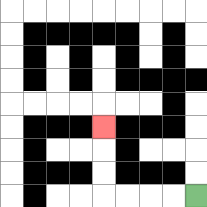{'start': '[8, 8]', 'end': '[4, 5]', 'path_directions': 'L,L,L,L,U,U,U', 'path_coordinates': '[[8, 8], [7, 8], [6, 8], [5, 8], [4, 8], [4, 7], [4, 6], [4, 5]]'}